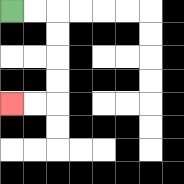{'start': '[0, 0]', 'end': '[0, 4]', 'path_directions': 'R,R,D,D,D,D,L,L', 'path_coordinates': '[[0, 0], [1, 0], [2, 0], [2, 1], [2, 2], [2, 3], [2, 4], [1, 4], [0, 4]]'}